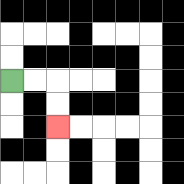{'start': '[0, 3]', 'end': '[2, 5]', 'path_directions': 'R,R,D,D', 'path_coordinates': '[[0, 3], [1, 3], [2, 3], [2, 4], [2, 5]]'}